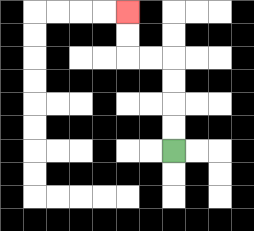{'start': '[7, 6]', 'end': '[5, 0]', 'path_directions': 'U,U,U,U,L,L,U,U', 'path_coordinates': '[[7, 6], [7, 5], [7, 4], [7, 3], [7, 2], [6, 2], [5, 2], [5, 1], [5, 0]]'}